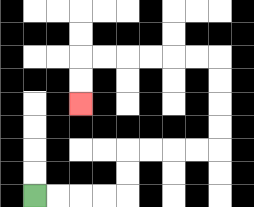{'start': '[1, 8]', 'end': '[3, 4]', 'path_directions': 'R,R,R,R,U,U,R,R,R,R,U,U,U,U,L,L,L,L,L,L,D,D', 'path_coordinates': '[[1, 8], [2, 8], [3, 8], [4, 8], [5, 8], [5, 7], [5, 6], [6, 6], [7, 6], [8, 6], [9, 6], [9, 5], [9, 4], [9, 3], [9, 2], [8, 2], [7, 2], [6, 2], [5, 2], [4, 2], [3, 2], [3, 3], [3, 4]]'}